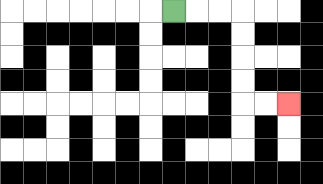{'start': '[7, 0]', 'end': '[12, 4]', 'path_directions': 'R,R,R,D,D,D,D,R,R', 'path_coordinates': '[[7, 0], [8, 0], [9, 0], [10, 0], [10, 1], [10, 2], [10, 3], [10, 4], [11, 4], [12, 4]]'}